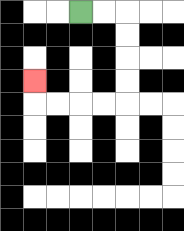{'start': '[3, 0]', 'end': '[1, 3]', 'path_directions': 'R,R,D,D,D,D,L,L,L,L,U', 'path_coordinates': '[[3, 0], [4, 0], [5, 0], [5, 1], [5, 2], [5, 3], [5, 4], [4, 4], [3, 4], [2, 4], [1, 4], [1, 3]]'}